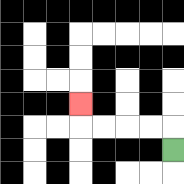{'start': '[7, 6]', 'end': '[3, 4]', 'path_directions': 'U,L,L,L,L,U', 'path_coordinates': '[[7, 6], [7, 5], [6, 5], [5, 5], [4, 5], [3, 5], [3, 4]]'}